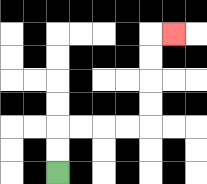{'start': '[2, 7]', 'end': '[7, 1]', 'path_directions': 'U,U,R,R,R,R,U,U,U,U,R', 'path_coordinates': '[[2, 7], [2, 6], [2, 5], [3, 5], [4, 5], [5, 5], [6, 5], [6, 4], [6, 3], [6, 2], [6, 1], [7, 1]]'}